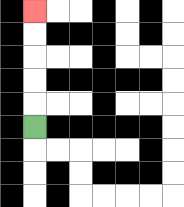{'start': '[1, 5]', 'end': '[1, 0]', 'path_directions': 'U,U,U,U,U', 'path_coordinates': '[[1, 5], [1, 4], [1, 3], [1, 2], [1, 1], [1, 0]]'}